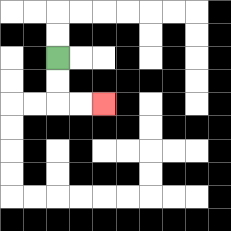{'start': '[2, 2]', 'end': '[4, 4]', 'path_directions': 'D,D,R,R', 'path_coordinates': '[[2, 2], [2, 3], [2, 4], [3, 4], [4, 4]]'}